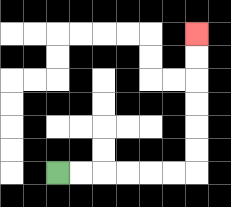{'start': '[2, 7]', 'end': '[8, 1]', 'path_directions': 'R,R,R,R,R,R,U,U,U,U,U,U', 'path_coordinates': '[[2, 7], [3, 7], [4, 7], [5, 7], [6, 7], [7, 7], [8, 7], [8, 6], [8, 5], [8, 4], [8, 3], [8, 2], [8, 1]]'}